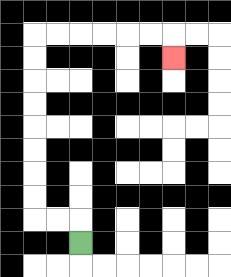{'start': '[3, 10]', 'end': '[7, 2]', 'path_directions': 'U,L,L,U,U,U,U,U,U,U,U,R,R,R,R,R,R,D', 'path_coordinates': '[[3, 10], [3, 9], [2, 9], [1, 9], [1, 8], [1, 7], [1, 6], [1, 5], [1, 4], [1, 3], [1, 2], [1, 1], [2, 1], [3, 1], [4, 1], [5, 1], [6, 1], [7, 1], [7, 2]]'}